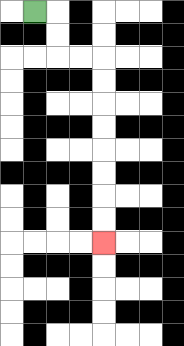{'start': '[1, 0]', 'end': '[4, 10]', 'path_directions': 'R,D,D,R,R,D,D,D,D,D,D,D,D', 'path_coordinates': '[[1, 0], [2, 0], [2, 1], [2, 2], [3, 2], [4, 2], [4, 3], [4, 4], [4, 5], [4, 6], [4, 7], [4, 8], [4, 9], [4, 10]]'}